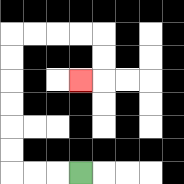{'start': '[3, 7]', 'end': '[3, 3]', 'path_directions': 'L,L,L,U,U,U,U,U,U,R,R,R,R,D,D,L', 'path_coordinates': '[[3, 7], [2, 7], [1, 7], [0, 7], [0, 6], [0, 5], [0, 4], [0, 3], [0, 2], [0, 1], [1, 1], [2, 1], [3, 1], [4, 1], [4, 2], [4, 3], [3, 3]]'}